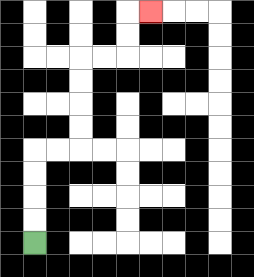{'start': '[1, 10]', 'end': '[6, 0]', 'path_directions': 'U,U,U,U,R,R,U,U,U,U,R,R,U,U,R', 'path_coordinates': '[[1, 10], [1, 9], [1, 8], [1, 7], [1, 6], [2, 6], [3, 6], [3, 5], [3, 4], [3, 3], [3, 2], [4, 2], [5, 2], [5, 1], [5, 0], [6, 0]]'}